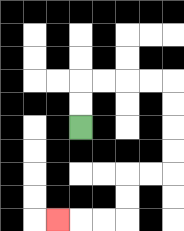{'start': '[3, 5]', 'end': '[2, 9]', 'path_directions': 'U,U,R,R,R,R,D,D,D,D,L,L,D,D,L,L,L', 'path_coordinates': '[[3, 5], [3, 4], [3, 3], [4, 3], [5, 3], [6, 3], [7, 3], [7, 4], [7, 5], [7, 6], [7, 7], [6, 7], [5, 7], [5, 8], [5, 9], [4, 9], [3, 9], [2, 9]]'}